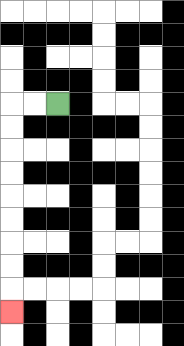{'start': '[2, 4]', 'end': '[0, 13]', 'path_directions': 'L,L,D,D,D,D,D,D,D,D,D', 'path_coordinates': '[[2, 4], [1, 4], [0, 4], [0, 5], [0, 6], [0, 7], [0, 8], [0, 9], [0, 10], [0, 11], [0, 12], [0, 13]]'}